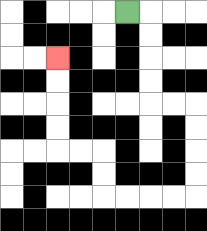{'start': '[5, 0]', 'end': '[2, 2]', 'path_directions': 'R,D,D,D,D,R,R,D,D,D,D,L,L,L,L,U,U,L,L,U,U,U,U', 'path_coordinates': '[[5, 0], [6, 0], [6, 1], [6, 2], [6, 3], [6, 4], [7, 4], [8, 4], [8, 5], [8, 6], [8, 7], [8, 8], [7, 8], [6, 8], [5, 8], [4, 8], [4, 7], [4, 6], [3, 6], [2, 6], [2, 5], [2, 4], [2, 3], [2, 2]]'}